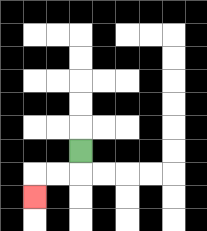{'start': '[3, 6]', 'end': '[1, 8]', 'path_directions': 'D,L,L,D', 'path_coordinates': '[[3, 6], [3, 7], [2, 7], [1, 7], [1, 8]]'}